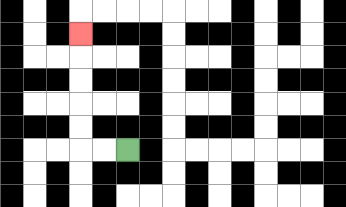{'start': '[5, 6]', 'end': '[3, 1]', 'path_directions': 'L,L,U,U,U,U,U', 'path_coordinates': '[[5, 6], [4, 6], [3, 6], [3, 5], [3, 4], [3, 3], [3, 2], [3, 1]]'}